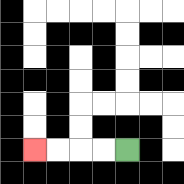{'start': '[5, 6]', 'end': '[1, 6]', 'path_directions': 'L,L,L,L', 'path_coordinates': '[[5, 6], [4, 6], [3, 6], [2, 6], [1, 6]]'}